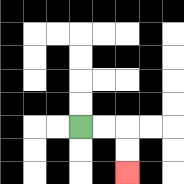{'start': '[3, 5]', 'end': '[5, 7]', 'path_directions': 'R,R,D,D', 'path_coordinates': '[[3, 5], [4, 5], [5, 5], [5, 6], [5, 7]]'}